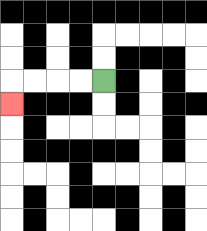{'start': '[4, 3]', 'end': '[0, 4]', 'path_directions': 'L,L,L,L,D', 'path_coordinates': '[[4, 3], [3, 3], [2, 3], [1, 3], [0, 3], [0, 4]]'}